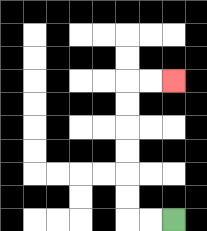{'start': '[7, 9]', 'end': '[7, 3]', 'path_directions': 'L,L,U,U,U,U,U,U,R,R', 'path_coordinates': '[[7, 9], [6, 9], [5, 9], [5, 8], [5, 7], [5, 6], [5, 5], [5, 4], [5, 3], [6, 3], [7, 3]]'}